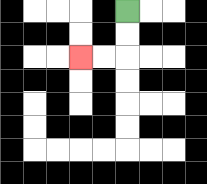{'start': '[5, 0]', 'end': '[3, 2]', 'path_directions': 'D,D,L,L', 'path_coordinates': '[[5, 0], [5, 1], [5, 2], [4, 2], [3, 2]]'}